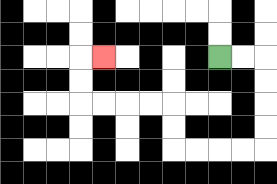{'start': '[9, 2]', 'end': '[4, 2]', 'path_directions': 'R,R,D,D,D,D,L,L,L,L,U,U,L,L,L,L,U,U,R', 'path_coordinates': '[[9, 2], [10, 2], [11, 2], [11, 3], [11, 4], [11, 5], [11, 6], [10, 6], [9, 6], [8, 6], [7, 6], [7, 5], [7, 4], [6, 4], [5, 4], [4, 4], [3, 4], [3, 3], [3, 2], [4, 2]]'}